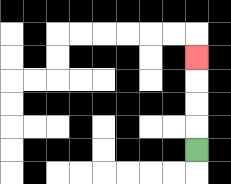{'start': '[8, 6]', 'end': '[8, 2]', 'path_directions': 'U,U,U,U', 'path_coordinates': '[[8, 6], [8, 5], [8, 4], [8, 3], [8, 2]]'}